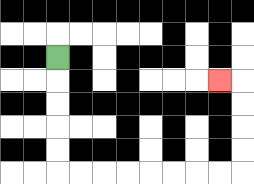{'start': '[2, 2]', 'end': '[9, 3]', 'path_directions': 'D,D,D,D,D,R,R,R,R,R,R,R,R,U,U,U,U,L', 'path_coordinates': '[[2, 2], [2, 3], [2, 4], [2, 5], [2, 6], [2, 7], [3, 7], [4, 7], [5, 7], [6, 7], [7, 7], [8, 7], [9, 7], [10, 7], [10, 6], [10, 5], [10, 4], [10, 3], [9, 3]]'}